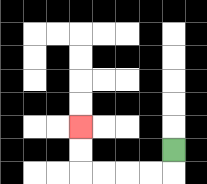{'start': '[7, 6]', 'end': '[3, 5]', 'path_directions': 'D,L,L,L,L,U,U', 'path_coordinates': '[[7, 6], [7, 7], [6, 7], [5, 7], [4, 7], [3, 7], [3, 6], [3, 5]]'}